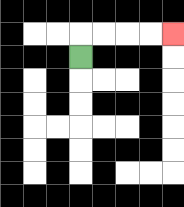{'start': '[3, 2]', 'end': '[7, 1]', 'path_directions': 'U,R,R,R,R', 'path_coordinates': '[[3, 2], [3, 1], [4, 1], [5, 1], [6, 1], [7, 1]]'}